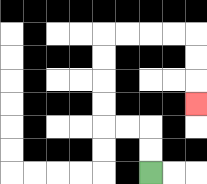{'start': '[6, 7]', 'end': '[8, 4]', 'path_directions': 'U,U,L,L,U,U,U,U,R,R,R,R,D,D,D', 'path_coordinates': '[[6, 7], [6, 6], [6, 5], [5, 5], [4, 5], [4, 4], [4, 3], [4, 2], [4, 1], [5, 1], [6, 1], [7, 1], [8, 1], [8, 2], [8, 3], [8, 4]]'}